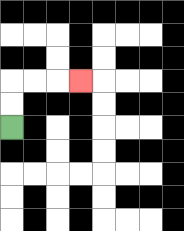{'start': '[0, 5]', 'end': '[3, 3]', 'path_directions': 'U,U,R,R,R', 'path_coordinates': '[[0, 5], [0, 4], [0, 3], [1, 3], [2, 3], [3, 3]]'}